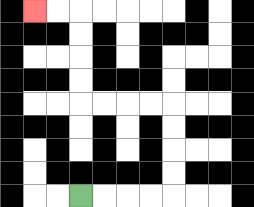{'start': '[3, 8]', 'end': '[1, 0]', 'path_directions': 'R,R,R,R,U,U,U,U,L,L,L,L,U,U,U,U,L,L', 'path_coordinates': '[[3, 8], [4, 8], [5, 8], [6, 8], [7, 8], [7, 7], [7, 6], [7, 5], [7, 4], [6, 4], [5, 4], [4, 4], [3, 4], [3, 3], [3, 2], [3, 1], [3, 0], [2, 0], [1, 0]]'}